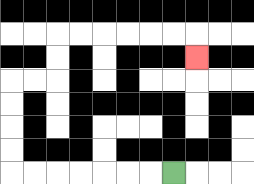{'start': '[7, 7]', 'end': '[8, 2]', 'path_directions': 'L,L,L,L,L,L,L,U,U,U,U,R,R,U,U,R,R,R,R,R,R,D', 'path_coordinates': '[[7, 7], [6, 7], [5, 7], [4, 7], [3, 7], [2, 7], [1, 7], [0, 7], [0, 6], [0, 5], [0, 4], [0, 3], [1, 3], [2, 3], [2, 2], [2, 1], [3, 1], [4, 1], [5, 1], [6, 1], [7, 1], [8, 1], [8, 2]]'}